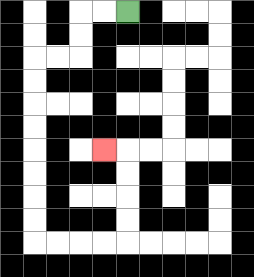{'start': '[5, 0]', 'end': '[4, 6]', 'path_directions': 'L,L,D,D,L,L,D,D,D,D,D,D,D,D,R,R,R,R,U,U,U,U,L', 'path_coordinates': '[[5, 0], [4, 0], [3, 0], [3, 1], [3, 2], [2, 2], [1, 2], [1, 3], [1, 4], [1, 5], [1, 6], [1, 7], [1, 8], [1, 9], [1, 10], [2, 10], [3, 10], [4, 10], [5, 10], [5, 9], [5, 8], [5, 7], [5, 6], [4, 6]]'}